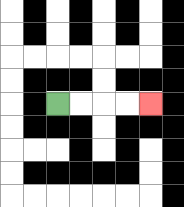{'start': '[2, 4]', 'end': '[6, 4]', 'path_directions': 'R,R,R,R', 'path_coordinates': '[[2, 4], [3, 4], [4, 4], [5, 4], [6, 4]]'}